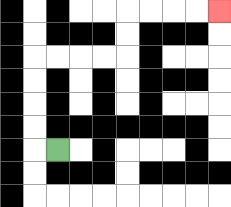{'start': '[2, 6]', 'end': '[9, 0]', 'path_directions': 'L,U,U,U,U,R,R,R,R,U,U,R,R,R,R', 'path_coordinates': '[[2, 6], [1, 6], [1, 5], [1, 4], [1, 3], [1, 2], [2, 2], [3, 2], [4, 2], [5, 2], [5, 1], [5, 0], [6, 0], [7, 0], [8, 0], [9, 0]]'}